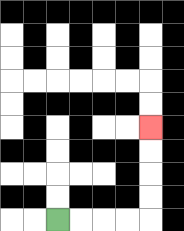{'start': '[2, 9]', 'end': '[6, 5]', 'path_directions': 'R,R,R,R,U,U,U,U', 'path_coordinates': '[[2, 9], [3, 9], [4, 9], [5, 9], [6, 9], [6, 8], [6, 7], [6, 6], [6, 5]]'}